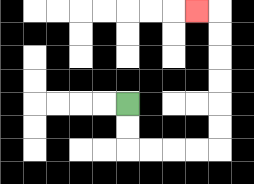{'start': '[5, 4]', 'end': '[8, 0]', 'path_directions': 'D,D,R,R,R,R,U,U,U,U,U,U,L', 'path_coordinates': '[[5, 4], [5, 5], [5, 6], [6, 6], [7, 6], [8, 6], [9, 6], [9, 5], [9, 4], [9, 3], [9, 2], [9, 1], [9, 0], [8, 0]]'}